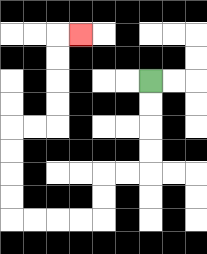{'start': '[6, 3]', 'end': '[3, 1]', 'path_directions': 'D,D,D,D,L,L,D,D,L,L,L,L,U,U,U,U,R,R,U,U,U,U,R', 'path_coordinates': '[[6, 3], [6, 4], [6, 5], [6, 6], [6, 7], [5, 7], [4, 7], [4, 8], [4, 9], [3, 9], [2, 9], [1, 9], [0, 9], [0, 8], [0, 7], [0, 6], [0, 5], [1, 5], [2, 5], [2, 4], [2, 3], [2, 2], [2, 1], [3, 1]]'}